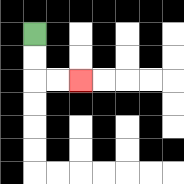{'start': '[1, 1]', 'end': '[3, 3]', 'path_directions': 'D,D,R,R', 'path_coordinates': '[[1, 1], [1, 2], [1, 3], [2, 3], [3, 3]]'}